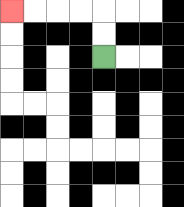{'start': '[4, 2]', 'end': '[0, 0]', 'path_directions': 'U,U,L,L,L,L', 'path_coordinates': '[[4, 2], [4, 1], [4, 0], [3, 0], [2, 0], [1, 0], [0, 0]]'}